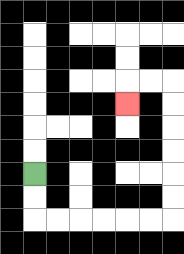{'start': '[1, 7]', 'end': '[5, 4]', 'path_directions': 'D,D,R,R,R,R,R,R,U,U,U,U,U,U,L,L,D', 'path_coordinates': '[[1, 7], [1, 8], [1, 9], [2, 9], [3, 9], [4, 9], [5, 9], [6, 9], [7, 9], [7, 8], [7, 7], [7, 6], [7, 5], [7, 4], [7, 3], [6, 3], [5, 3], [5, 4]]'}